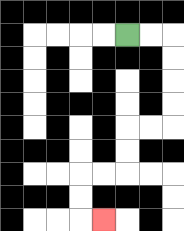{'start': '[5, 1]', 'end': '[4, 9]', 'path_directions': 'R,R,D,D,D,D,L,L,D,D,L,L,D,D,R', 'path_coordinates': '[[5, 1], [6, 1], [7, 1], [7, 2], [7, 3], [7, 4], [7, 5], [6, 5], [5, 5], [5, 6], [5, 7], [4, 7], [3, 7], [3, 8], [3, 9], [4, 9]]'}